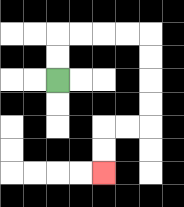{'start': '[2, 3]', 'end': '[4, 7]', 'path_directions': 'U,U,R,R,R,R,D,D,D,D,L,L,D,D', 'path_coordinates': '[[2, 3], [2, 2], [2, 1], [3, 1], [4, 1], [5, 1], [6, 1], [6, 2], [6, 3], [6, 4], [6, 5], [5, 5], [4, 5], [4, 6], [4, 7]]'}